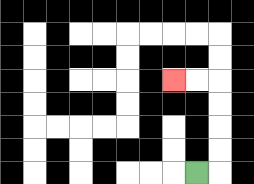{'start': '[8, 7]', 'end': '[7, 3]', 'path_directions': 'R,U,U,U,U,L,L', 'path_coordinates': '[[8, 7], [9, 7], [9, 6], [9, 5], [9, 4], [9, 3], [8, 3], [7, 3]]'}